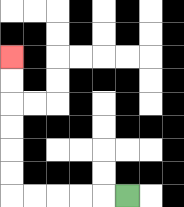{'start': '[5, 8]', 'end': '[0, 2]', 'path_directions': 'L,L,L,L,L,U,U,U,U,U,U', 'path_coordinates': '[[5, 8], [4, 8], [3, 8], [2, 8], [1, 8], [0, 8], [0, 7], [0, 6], [0, 5], [0, 4], [0, 3], [0, 2]]'}